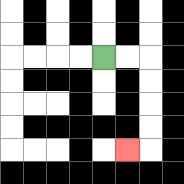{'start': '[4, 2]', 'end': '[5, 6]', 'path_directions': 'R,R,D,D,D,D,L', 'path_coordinates': '[[4, 2], [5, 2], [6, 2], [6, 3], [6, 4], [6, 5], [6, 6], [5, 6]]'}